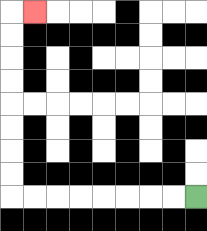{'start': '[8, 8]', 'end': '[1, 0]', 'path_directions': 'L,L,L,L,L,L,L,L,U,U,U,U,U,U,U,U,R', 'path_coordinates': '[[8, 8], [7, 8], [6, 8], [5, 8], [4, 8], [3, 8], [2, 8], [1, 8], [0, 8], [0, 7], [0, 6], [0, 5], [0, 4], [0, 3], [0, 2], [0, 1], [0, 0], [1, 0]]'}